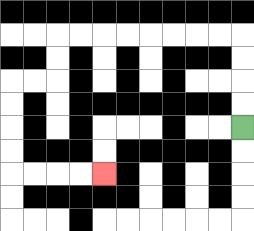{'start': '[10, 5]', 'end': '[4, 7]', 'path_directions': 'U,U,U,U,L,L,L,L,L,L,L,L,D,D,L,L,D,D,D,D,R,R,R,R', 'path_coordinates': '[[10, 5], [10, 4], [10, 3], [10, 2], [10, 1], [9, 1], [8, 1], [7, 1], [6, 1], [5, 1], [4, 1], [3, 1], [2, 1], [2, 2], [2, 3], [1, 3], [0, 3], [0, 4], [0, 5], [0, 6], [0, 7], [1, 7], [2, 7], [3, 7], [4, 7]]'}